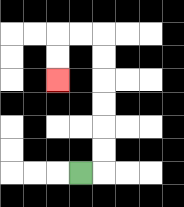{'start': '[3, 7]', 'end': '[2, 3]', 'path_directions': 'R,U,U,U,U,U,U,L,L,D,D', 'path_coordinates': '[[3, 7], [4, 7], [4, 6], [4, 5], [4, 4], [4, 3], [4, 2], [4, 1], [3, 1], [2, 1], [2, 2], [2, 3]]'}